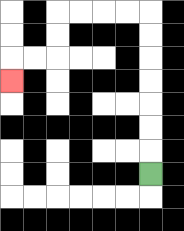{'start': '[6, 7]', 'end': '[0, 3]', 'path_directions': 'U,U,U,U,U,U,U,L,L,L,L,D,D,L,L,D', 'path_coordinates': '[[6, 7], [6, 6], [6, 5], [6, 4], [6, 3], [6, 2], [6, 1], [6, 0], [5, 0], [4, 0], [3, 0], [2, 0], [2, 1], [2, 2], [1, 2], [0, 2], [0, 3]]'}